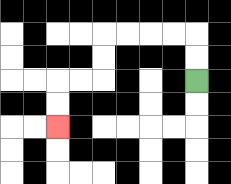{'start': '[8, 3]', 'end': '[2, 5]', 'path_directions': 'U,U,L,L,L,L,D,D,L,L,D,D', 'path_coordinates': '[[8, 3], [8, 2], [8, 1], [7, 1], [6, 1], [5, 1], [4, 1], [4, 2], [4, 3], [3, 3], [2, 3], [2, 4], [2, 5]]'}